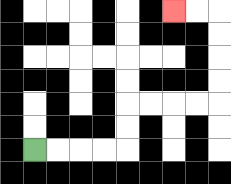{'start': '[1, 6]', 'end': '[7, 0]', 'path_directions': 'R,R,R,R,U,U,R,R,R,R,U,U,U,U,L,L', 'path_coordinates': '[[1, 6], [2, 6], [3, 6], [4, 6], [5, 6], [5, 5], [5, 4], [6, 4], [7, 4], [8, 4], [9, 4], [9, 3], [9, 2], [9, 1], [9, 0], [8, 0], [7, 0]]'}